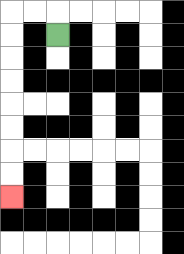{'start': '[2, 1]', 'end': '[0, 8]', 'path_directions': 'U,L,L,D,D,D,D,D,D,D,D', 'path_coordinates': '[[2, 1], [2, 0], [1, 0], [0, 0], [0, 1], [0, 2], [0, 3], [0, 4], [0, 5], [0, 6], [0, 7], [0, 8]]'}